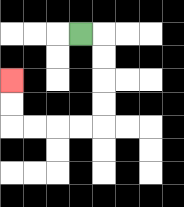{'start': '[3, 1]', 'end': '[0, 3]', 'path_directions': 'R,D,D,D,D,L,L,L,L,U,U', 'path_coordinates': '[[3, 1], [4, 1], [4, 2], [4, 3], [4, 4], [4, 5], [3, 5], [2, 5], [1, 5], [0, 5], [0, 4], [0, 3]]'}